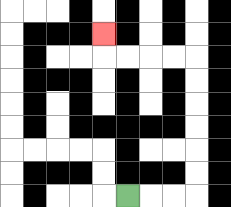{'start': '[5, 8]', 'end': '[4, 1]', 'path_directions': 'R,R,R,U,U,U,U,U,U,L,L,L,L,U', 'path_coordinates': '[[5, 8], [6, 8], [7, 8], [8, 8], [8, 7], [8, 6], [8, 5], [8, 4], [8, 3], [8, 2], [7, 2], [6, 2], [5, 2], [4, 2], [4, 1]]'}